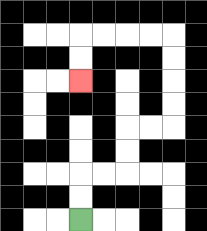{'start': '[3, 9]', 'end': '[3, 3]', 'path_directions': 'U,U,R,R,U,U,R,R,U,U,U,U,L,L,L,L,D,D', 'path_coordinates': '[[3, 9], [3, 8], [3, 7], [4, 7], [5, 7], [5, 6], [5, 5], [6, 5], [7, 5], [7, 4], [7, 3], [7, 2], [7, 1], [6, 1], [5, 1], [4, 1], [3, 1], [3, 2], [3, 3]]'}